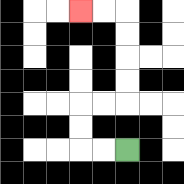{'start': '[5, 6]', 'end': '[3, 0]', 'path_directions': 'L,L,U,U,R,R,U,U,U,U,L,L', 'path_coordinates': '[[5, 6], [4, 6], [3, 6], [3, 5], [3, 4], [4, 4], [5, 4], [5, 3], [5, 2], [5, 1], [5, 0], [4, 0], [3, 0]]'}